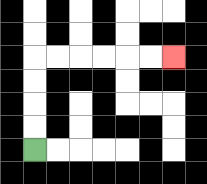{'start': '[1, 6]', 'end': '[7, 2]', 'path_directions': 'U,U,U,U,R,R,R,R,R,R', 'path_coordinates': '[[1, 6], [1, 5], [1, 4], [1, 3], [1, 2], [2, 2], [3, 2], [4, 2], [5, 2], [6, 2], [7, 2]]'}